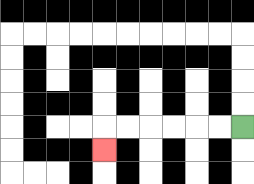{'start': '[10, 5]', 'end': '[4, 6]', 'path_directions': 'L,L,L,L,L,L,D', 'path_coordinates': '[[10, 5], [9, 5], [8, 5], [7, 5], [6, 5], [5, 5], [4, 5], [4, 6]]'}